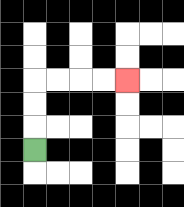{'start': '[1, 6]', 'end': '[5, 3]', 'path_directions': 'U,U,U,R,R,R,R', 'path_coordinates': '[[1, 6], [1, 5], [1, 4], [1, 3], [2, 3], [3, 3], [4, 3], [5, 3]]'}